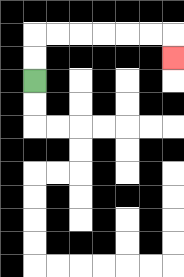{'start': '[1, 3]', 'end': '[7, 2]', 'path_directions': 'U,U,R,R,R,R,R,R,D', 'path_coordinates': '[[1, 3], [1, 2], [1, 1], [2, 1], [3, 1], [4, 1], [5, 1], [6, 1], [7, 1], [7, 2]]'}